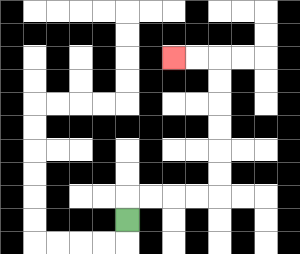{'start': '[5, 9]', 'end': '[7, 2]', 'path_directions': 'U,R,R,R,R,U,U,U,U,U,U,L,L', 'path_coordinates': '[[5, 9], [5, 8], [6, 8], [7, 8], [8, 8], [9, 8], [9, 7], [9, 6], [9, 5], [9, 4], [9, 3], [9, 2], [8, 2], [7, 2]]'}